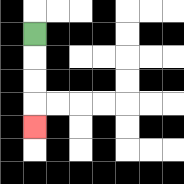{'start': '[1, 1]', 'end': '[1, 5]', 'path_directions': 'D,D,D,D', 'path_coordinates': '[[1, 1], [1, 2], [1, 3], [1, 4], [1, 5]]'}